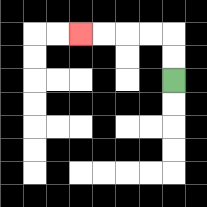{'start': '[7, 3]', 'end': '[3, 1]', 'path_directions': 'U,U,L,L,L,L', 'path_coordinates': '[[7, 3], [7, 2], [7, 1], [6, 1], [5, 1], [4, 1], [3, 1]]'}